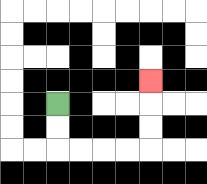{'start': '[2, 4]', 'end': '[6, 3]', 'path_directions': 'D,D,R,R,R,R,U,U,U', 'path_coordinates': '[[2, 4], [2, 5], [2, 6], [3, 6], [4, 6], [5, 6], [6, 6], [6, 5], [6, 4], [6, 3]]'}